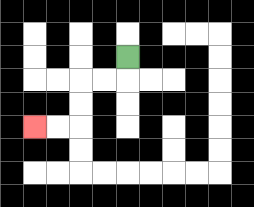{'start': '[5, 2]', 'end': '[1, 5]', 'path_directions': 'D,L,L,D,D,L,L', 'path_coordinates': '[[5, 2], [5, 3], [4, 3], [3, 3], [3, 4], [3, 5], [2, 5], [1, 5]]'}